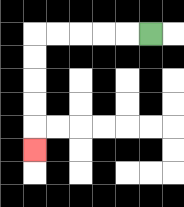{'start': '[6, 1]', 'end': '[1, 6]', 'path_directions': 'L,L,L,L,L,D,D,D,D,D', 'path_coordinates': '[[6, 1], [5, 1], [4, 1], [3, 1], [2, 1], [1, 1], [1, 2], [1, 3], [1, 4], [1, 5], [1, 6]]'}